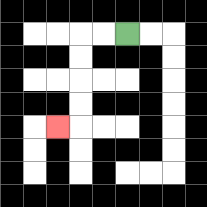{'start': '[5, 1]', 'end': '[2, 5]', 'path_directions': 'L,L,D,D,D,D,L', 'path_coordinates': '[[5, 1], [4, 1], [3, 1], [3, 2], [3, 3], [3, 4], [3, 5], [2, 5]]'}